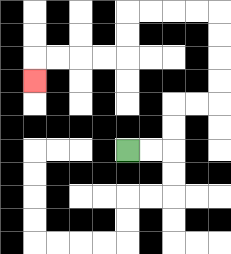{'start': '[5, 6]', 'end': '[1, 3]', 'path_directions': 'R,R,U,U,R,R,U,U,U,U,L,L,L,L,D,D,L,L,L,L,D', 'path_coordinates': '[[5, 6], [6, 6], [7, 6], [7, 5], [7, 4], [8, 4], [9, 4], [9, 3], [9, 2], [9, 1], [9, 0], [8, 0], [7, 0], [6, 0], [5, 0], [5, 1], [5, 2], [4, 2], [3, 2], [2, 2], [1, 2], [1, 3]]'}